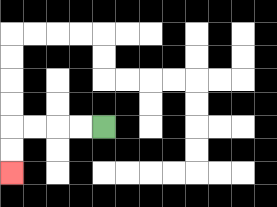{'start': '[4, 5]', 'end': '[0, 7]', 'path_directions': 'L,L,L,L,D,D', 'path_coordinates': '[[4, 5], [3, 5], [2, 5], [1, 5], [0, 5], [0, 6], [0, 7]]'}